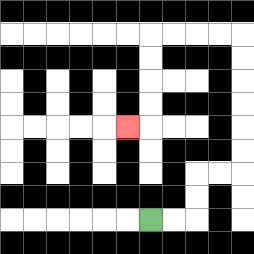{'start': '[6, 9]', 'end': '[5, 5]', 'path_directions': 'R,R,U,U,R,R,U,U,U,U,U,U,L,L,L,L,D,D,D,D,L', 'path_coordinates': '[[6, 9], [7, 9], [8, 9], [8, 8], [8, 7], [9, 7], [10, 7], [10, 6], [10, 5], [10, 4], [10, 3], [10, 2], [10, 1], [9, 1], [8, 1], [7, 1], [6, 1], [6, 2], [6, 3], [6, 4], [6, 5], [5, 5]]'}